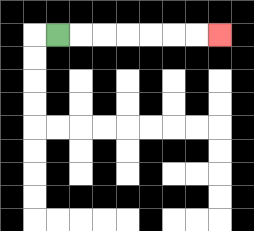{'start': '[2, 1]', 'end': '[9, 1]', 'path_directions': 'R,R,R,R,R,R,R', 'path_coordinates': '[[2, 1], [3, 1], [4, 1], [5, 1], [6, 1], [7, 1], [8, 1], [9, 1]]'}